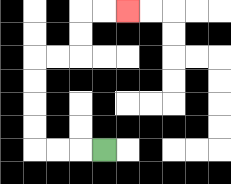{'start': '[4, 6]', 'end': '[5, 0]', 'path_directions': 'L,L,L,U,U,U,U,R,R,U,U,R,R', 'path_coordinates': '[[4, 6], [3, 6], [2, 6], [1, 6], [1, 5], [1, 4], [1, 3], [1, 2], [2, 2], [3, 2], [3, 1], [3, 0], [4, 0], [5, 0]]'}